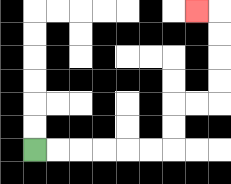{'start': '[1, 6]', 'end': '[8, 0]', 'path_directions': 'R,R,R,R,R,R,U,U,R,R,U,U,U,U,L', 'path_coordinates': '[[1, 6], [2, 6], [3, 6], [4, 6], [5, 6], [6, 6], [7, 6], [7, 5], [7, 4], [8, 4], [9, 4], [9, 3], [9, 2], [9, 1], [9, 0], [8, 0]]'}